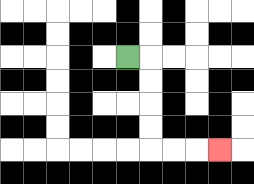{'start': '[5, 2]', 'end': '[9, 6]', 'path_directions': 'R,D,D,D,D,R,R,R', 'path_coordinates': '[[5, 2], [6, 2], [6, 3], [6, 4], [6, 5], [6, 6], [7, 6], [8, 6], [9, 6]]'}